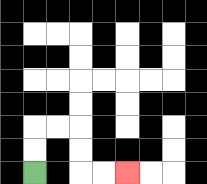{'start': '[1, 7]', 'end': '[5, 7]', 'path_directions': 'U,U,R,R,D,D,R,R', 'path_coordinates': '[[1, 7], [1, 6], [1, 5], [2, 5], [3, 5], [3, 6], [3, 7], [4, 7], [5, 7]]'}